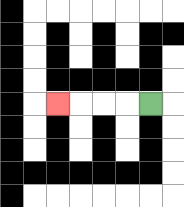{'start': '[6, 4]', 'end': '[2, 4]', 'path_directions': 'L,L,L,L', 'path_coordinates': '[[6, 4], [5, 4], [4, 4], [3, 4], [2, 4]]'}